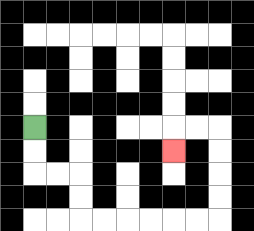{'start': '[1, 5]', 'end': '[7, 6]', 'path_directions': 'D,D,R,R,D,D,R,R,R,R,R,R,U,U,U,U,L,L,D', 'path_coordinates': '[[1, 5], [1, 6], [1, 7], [2, 7], [3, 7], [3, 8], [3, 9], [4, 9], [5, 9], [6, 9], [7, 9], [8, 9], [9, 9], [9, 8], [9, 7], [9, 6], [9, 5], [8, 5], [7, 5], [7, 6]]'}